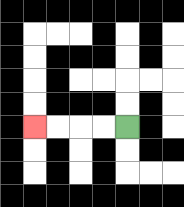{'start': '[5, 5]', 'end': '[1, 5]', 'path_directions': 'L,L,L,L', 'path_coordinates': '[[5, 5], [4, 5], [3, 5], [2, 5], [1, 5]]'}